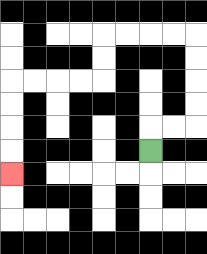{'start': '[6, 6]', 'end': '[0, 7]', 'path_directions': 'U,R,R,U,U,U,U,L,L,L,L,D,D,L,L,L,L,D,D,D,D', 'path_coordinates': '[[6, 6], [6, 5], [7, 5], [8, 5], [8, 4], [8, 3], [8, 2], [8, 1], [7, 1], [6, 1], [5, 1], [4, 1], [4, 2], [4, 3], [3, 3], [2, 3], [1, 3], [0, 3], [0, 4], [0, 5], [0, 6], [0, 7]]'}